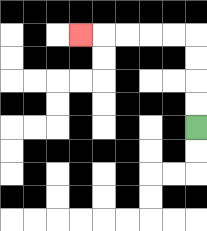{'start': '[8, 5]', 'end': '[3, 1]', 'path_directions': 'U,U,U,U,L,L,L,L,L', 'path_coordinates': '[[8, 5], [8, 4], [8, 3], [8, 2], [8, 1], [7, 1], [6, 1], [5, 1], [4, 1], [3, 1]]'}